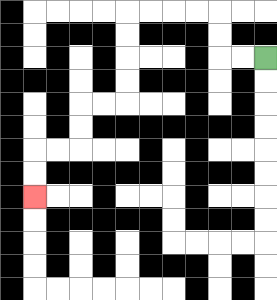{'start': '[11, 2]', 'end': '[1, 8]', 'path_directions': 'L,L,U,U,L,L,L,L,D,D,D,D,L,L,D,D,L,L,D,D', 'path_coordinates': '[[11, 2], [10, 2], [9, 2], [9, 1], [9, 0], [8, 0], [7, 0], [6, 0], [5, 0], [5, 1], [5, 2], [5, 3], [5, 4], [4, 4], [3, 4], [3, 5], [3, 6], [2, 6], [1, 6], [1, 7], [1, 8]]'}